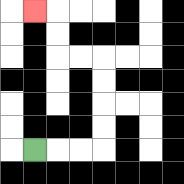{'start': '[1, 6]', 'end': '[1, 0]', 'path_directions': 'R,R,R,U,U,U,U,L,L,U,U,L', 'path_coordinates': '[[1, 6], [2, 6], [3, 6], [4, 6], [4, 5], [4, 4], [4, 3], [4, 2], [3, 2], [2, 2], [2, 1], [2, 0], [1, 0]]'}